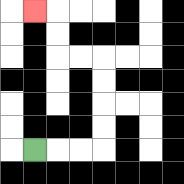{'start': '[1, 6]', 'end': '[1, 0]', 'path_directions': 'R,R,R,U,U,U,U,L,L,U,U,L', 'path_coordinates': '[[1, 6], [2, 6], [3, 6], [4, 6], [4, 5], [4, 4], [4, 3], [4, 2], [3, 2], [2, 2], [2, 1], [2, 0], [1, 0]]'}